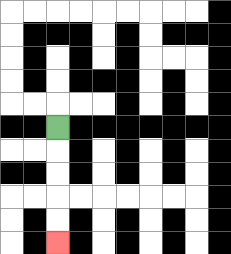{'start': '[2, 5]', 'end': '[2, 10]', 'path_directions': 'D,D,D,D,D', 'path_coordinates': '[[2, 5], [2, 6], [2, 7], [2, 8], [2, 9], [2, 10]]'}